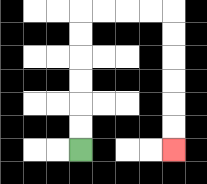{'start': '[3, 6]', 'end': '[7, 6]', 'path_directions': 'U,U,U,U,U,U,R,R,R,R,D,D,D,D,D,D', 'path_coordinates': '[[3, 6], [3, 5], [3, 4], [3, 3], [3, 2], [3, 1], [3, 0], [4, 0], [5, 0], [6, 0], [7, 0], [7, 1], [7, 2], [7, 3], [7, 4], [7, 5], [7, 6]]'}